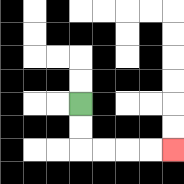{'start': '[3, 4]', 'end': '[7, 6]', 'path_directions': 'D,D,R,R,R,R', 'path_coordinates': '[[3, 4], [3, 5], [3, 6], [4, 6], [5, 6], [6, 6], [7, 6]]'}